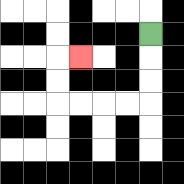{'start': '[6, 1]', 'end': '[3, 2]', 'path_directions': 'D,D,D,L,L,L,L,U,U,R', 'path_coordinates': '[[6, 1], [6, 2], [6, 3], [6, 4], [5, 4], [4, 4], [3, 4], [2, 4], [2, 3], [2, 2], [3, 2]]'}